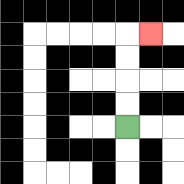{'start': '[5, 5]', 'end': '[6, 1]', 'path_directions': 'U,U,U,U,R', 'path_coordinates': '[[5, 5], [5, 4], [5, 3], [5, 2], [5, 1], [6, 1]]'}